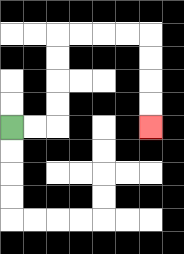{'start': '[0, 5]', 'end': '[6, 5]', 'path_directions': 'R,R,U,U,U,U,R,R,R,R,D,D,D,D', 'path_coordinates': '[[0, 5], [1, 5], [2, 5], [2, 4], [2, 3], [2, 2], [2, 1], [3, 1], [4, 1], [5, 1], [6, 1], [6, 2], [6, 3], [6, 4], [6, 5]]'}